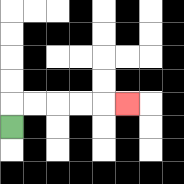{'start': '[0, 5]', 'end': '[5, 4]', 'path_directions': 'U,R,R,R,R,R', 'path_coordinates': '[[0, 5], [0, 4], [1, 4], [2, 4], [3, 4], [4, 4], [5, 4]]'}